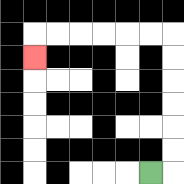{'start': '[6, 7]', 'end': '[1, 2]', 'path_directions': 'R,U,U,U,U,U,U,L,L,L,L,L,L,D', 'path_coordinates': '[[6, 7], [7, 7], [7, 6], [7, 5], [7, 4], [7, 3], [7, 2], [7, 1], [6, 1], [5, 1], [4, 1], [3, 1], [2, 1], [1, 1], [1, 2]]'}